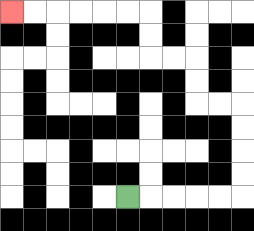{'start': '[5, 8]', 'end': '[0, 0]', 'path_directions': 'R,R,R,R,R,U,U,U,U,L,L,U,U,L,L,U,U,L,L,L,L,L,L', 'path_coordinates': '[[5, 8], [6, 8], [7, 8], [8, 8], [9, 8], [10, 8], [10, 7], [10, 6], [10, 5], [10, 4], [9, 4], [8, 4], [8, 3], [8, 2], [7, 2], [6, 2], [6, 1], [6, 0], [5, 0], [4, 0], [3, 0], [2, 0], [1, 0], [0, 0]]'}